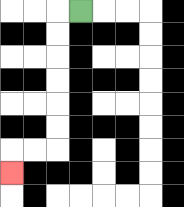{'start': '[3, 0]', 'end': '[0, 7]', 'path_directions': 'L,D,D,D,D,D,D,L,L,D', 'path_coordinates': '[[3, 0], [2, 0], [2, 1], [2, 2], [2, 3], [2, 4], [2, 5], [2, 6], [1, 6], [0, 6], [0, 7]]'}